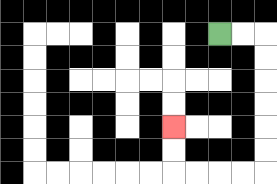{'start': '[9, 1]', 'end': '[7, 5]', 'path_directions': 'R,R,D,D,D,D,D,D,L,L,L,L,U,U', 'path_coordinates': '[[9, 1], [10, 1], [11, 1], [11, 2], [11, 3], [11, 4], [11, 5], [11, 6], [11, 7], [10, 7], [9, 7], [8, 7], [7, 7], [7, 6], [7, 5]]'}